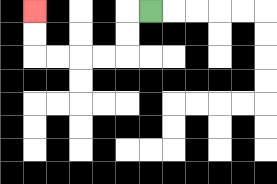{'start': '[6, 0]', 'end': '[1, 0]', 'path_directions': 'L,D,D,L,L,L,L,U,U', 'path_coordinates': '[[6, 0], [5, 0], [5, 1], [5, 2], [4, 2], [3, 2], [2, 2], [1, 2], [1, 1], [1, 0]]'}